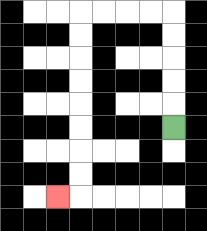{'start': '[7, 5]', 'end': '[2, 8]', 'path_directions': 'U,U,U,U,U,L,L,L,L,D,D,D,D,D,D,D,D,L', 'path_coordinates': '[[7, 5], [7, 4], [7, 3], [7, 2], [7, 1], [7, 0], [6, 0], [5, 0], [4, 0], [3, 0], [3, 1], [3, 2], [3, 3], [3, 4], [3, 5], [3, 6], [3, 7], [3, 8], [2, 8]]'}